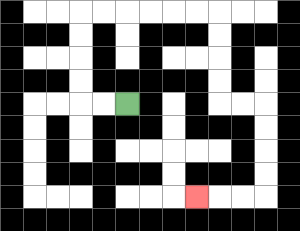{'start': '[5, 4]', 'end': '[8, 8]', 'path_directions': 'L,L,U,U,U,U,R,R,R,R,R,R,D,D,D,D,R,R,D,D,D,D,L,L,L', 'path_coordinates': '[[5, 4], [4, 4], [3, 4], [3, 3], [3, 2], [3, 1], [3, 0], [4, 0], [5, 0], [6, 0], [7, 0], [8, 0], [9, 0], [9, 1], [9, 2], [9, 3], [9, 4], [10, 4], [11, 4], [11, 5], [11, 6], [11, 7], [11, 8], [10, 8], [9, 8], [8, 8]]'}